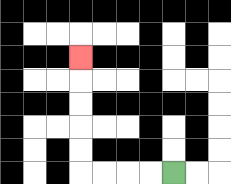{'start': '[7, 7]', 'end': '[3, 2]', 'path_directions': 'L,L,L,L,U,U,U,U,U', 'path_coordinates': '[[7, 7], [6, 7], [5, 7], [4, 7], [3, 7], [3, 6], [3, 5], [3, 4], [3, 3], [3, 2]]'}